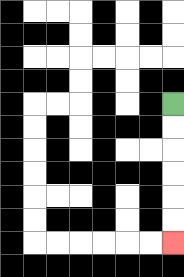{'start': '[7, 4]', 'end': '[7, 10]', 'path_directions': 'D,D,D,D,D,D', 'path_coordinates': '[[7, 4], [7, 5], [7, 6], [7, 7], [7, 8], [7, 9], [7, 10]]'}